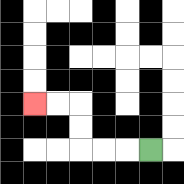{'start': '[6, 6]', 'end': '[1, 4]', 'path_directions': 'L,L,L,U,U,L,L', 'path_coordinates': '[[6, 6], [5, 6], [4, 6], [3, 6], [3, 5], [3, 4], [2, 4], [1, 4]]'}